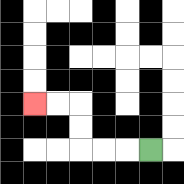{'start': '[6, 6]', 'end': '[1, 4]', 'path_directions': 'L,L,L,U,U,L,L', 'path_coordinates': '[[6, 6], [5, 6], [4, 6], [3, 6], [3, 5], [3, 4], [2, 4], [1, 4]]'}